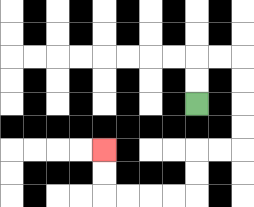{'start': '[8, 4]', 'end': '[4, 6]', 'path_directions': 'U,U,R,R,D,D,D,D,L,L,D,D,L,L,L,L,U,U', 'path_coordinates': '[[8, 4], [8, 3], [8, 2], [9, 2], [10, 2], [10, 3], [10, 4], [10, 5], [10, 6], [9, 6], [8, 6], [8, 7], [8, 8], [7, 8], [6, 8], [5, 8], [4, 8], [4, 7], [4, 6]]'}